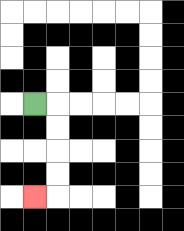{'start': '[1, 4]', 'end': '[1, 8]', 'path_directions': 'R,D,D,D,D,L', 'path_coordinates': '[[1, 4], [2, 4], [2, 5], [2, 6], [2, 7], [2, 8], [1, 8]]'}